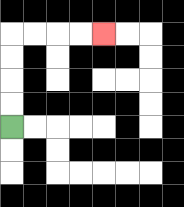{'start': '[0, 5]', 'end': '[4, 1]', 'path_directions': 'U,U,U,U,R,R,R,R', 'path_coordinates': '[[0, 5], [0, 4], [0, 3], [0, 2], [0, 1], [1, 1], [2, 1], [3, 1], [4, 1]]'}